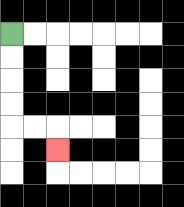{'start': '[0, 1]', 'end': '[2, 6]', 'path_directions': 'D,D,D,D,R,R,D', 'path_coordinates': '[[0, 1], [0, 2], [0, 3], [0, 4], [0, 5], [1, 5], [2, 5], [2, 6]]'}